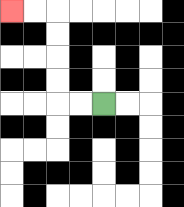{'start': '[4, 4]', 'end': '[0, 0]', 'path_directions': 'L,L,U,U,U,U,L,L', 'path_coordinates': '[[4, 4], [3, 4], [2, 4], [2, 3], [2, 2], [2, 1], [2, 0], [1, 0], [0, 0]]'}